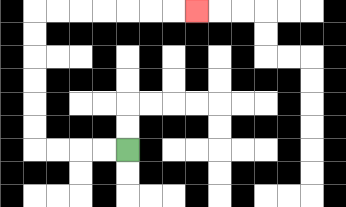{'start': '[5, 6]', 'end': '[8, 0]', 'path_directions': 'L,L,L,L,U,U,U,U,U,U,R,R,R,R,R,R,R', 'path_coordinates': '[[5, 6], [4, 6], [3, 6], [2, 6], [1, 6], [1, 5], [1, 4], [1, 3], [1, 2], [1, 1], [1, 0], [2, 0], [3, 0], [4, 0], [5, 0], [6, 0], [7, 0], [8, 0]]'}